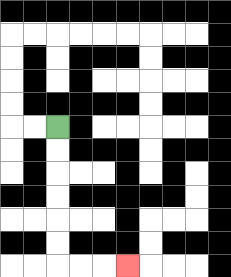{'start': '[2, 5]', 'end': '[5, 11]', 'path_directions': 'D,D,D,D,D,D,R,R,R', 'path_coordinates': '[[2, 5], [2, 6], [2, 7], [2, 8], [2, 9], [2, 10], [2, 11], [3, 11], [4, 11], [5, 11]]'}